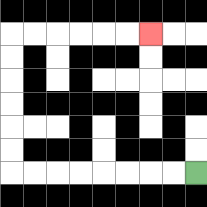{'start': '[8, 7]', 'end': '[6, 1]', 'path_directions': 'L,L,L,L,L,L,L,L,U,U,U,U,U,U,R,R,R,R,R,R', 'path_coordinates': '[[8, 7], [7, 7], [6, 7], [5, 7], [4, 7], [3, 7], [2, 7], [1, 7], [0, 7], [0, 6], [0, 5], [0, 4], [0, 3], [0, 2], [0, 1], [1, 1], [2, 1], [3, 1], [4, 1], [5, 1], [6, 1]]'}